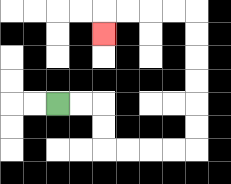{'start': '[2, 4]', 'end': '[4, 1]', 'path_directions': 'R,R,D,D,R,R,R,R,U,U,U,U,U,U,L,L,L,L,D', 'path_coordinates': '[[2, 4], [3, 4], [4, 4], [4, 5], [4, 6], [5, 6], [6, 6], [7, 6], [8, 6], [8, 5], [8, 4], [8, 3], [8, 2], [8, 1], [8, 0], [7, 0], [6, 0], [5, 0], [4, 0], [4, 1]]'}